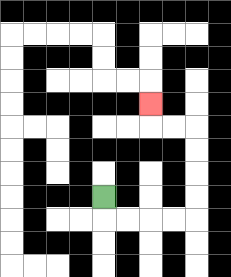{'start': '[4, 8]', 'end': '[6, 4]', 'path_directions': 'D,R,R,R,R,U,U,U,U,L,L,U', 'path_coordinates': '[[4, 8], [4, 9], [5, 9], [6, 9], [7, 9], [8, 9], [8, 8], [8, 7], [8, 6], [8, 5], [7, 5], [6, 5], [6, 4]]'}